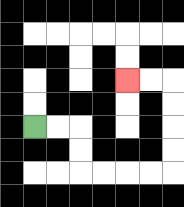{'start': '[1, 5]', 'end': '[5, 3]', 'path_directions': 'R,R,D,D,R,R,R,R,U,U,U,U,L,L', 'path_coordinates': '[[1, 5], [2, 5], [3, 5], [3, 6], [3, 7], [4, 7], [5, 7], [6, 7], [7, 7], [7, 6], [7, 5], [7, 4], [7, 3], [6, 3], [5, 3]]'}